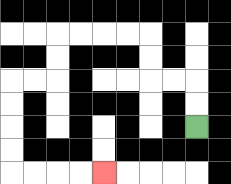{'start': '[8, 5]', 'end': '[4, 7]', 'path_directions': 'U,U,L,L,U,U,L,L,L,L,D,D,L,L,D,D,D,D,R,R,R,R', 'path_coordinates': '[[8, 5], [8, 4], [8, 3], [7, 3], [6, 3], [6, 2], [6, 1], [5, 1], [4, 1], [3, 1], [2, 1], [2, 2], [2, 3], [1, 3], [0, 3], [0, 4], [0, 5], [0, 6], [0, 7], [1, 7], [2, 7], [3, 7], [4, 7]]'}